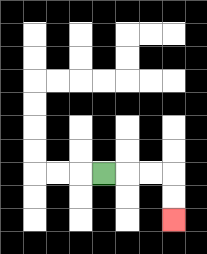{'start': '[4, 7]', 'end': '[7, 9]', 'path_directions': 'R,R,R,D,D', 'path_coordinates': '[[4, 7], [5, 7], [6, 7], [7, 7], [7, 8], [7, 9]]'}